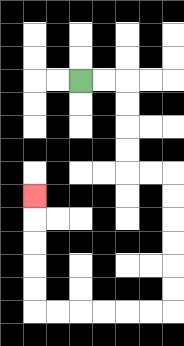{'start': '[3, 3]', 'end': '[1, 8]', 'path_directions': 'R,R,D,D,D,D,R,R,D,D,D,D,D,D,L,L,L,L,L,L,U,U,U,U,U', 'path_coordinates': '[[3, 3], [4, 3], [5, 3], [5, 4], [5, 5], [5, 6], [5, 7], [6, 7], [7, 7], [7, 8], [7, 9], [7, 10], [7, 11], [7, 12], [7, 13], [6, 13], [5, 13], [4, 13], [3, 13], [2, 13], [1, 13], [1, 12], [1, 11], [1, 10], [1, 9], [1, 8]]'}